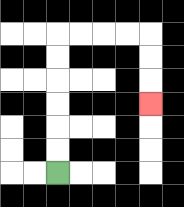{'start': '[2, 7]', 'end': '[6, 4]', 'path_directions': 'U,U,U,U,U,U,R,R,R,R,D,D,D', 'path_coordinates': '[[2, 7], [2, 6], [2, 5], [2, 4], [2, 3], [2, 2], [2, 1], [3, 1], [4, 1], [5, 1], [6, 1], [6, 2], [6, 3], [6, 4]]'}